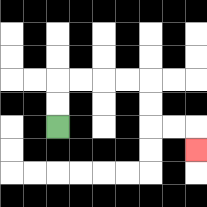{'start': '[2, 5]', 'end': '[8, 6]', 'path_directions': 'U,U,R,R,R,R,D,D,R,R,D', 'path_coordinates': '[[2, 5], [2, 4], [2, 3], [3, 3], [4, 3], [5, 3], [6, 3], [6, 4], [6, 5], [7, 5], [8, 5], [8, 6]]'}